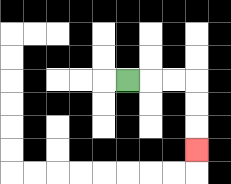{'start': '[5, 3]', 'end': '[8, 6]', 'path_directions': 'R,R,R,D,D,D', 'path_coordinates': '[[5, 3], [6, 3], [7, 3], [8, 3], [8, 4], [8, 5], [8, 6]]'}